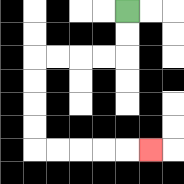{'start': '[5, 0]', 'end': '[6, 6]', 'path_directions': 'D,D,L,L,L,L,D,D,D,D,R,R,R,R,R', 'path_coordinates': '[[5, 0], [5, 1], [5, 2], [4, 2], [3, 2], [2, 2], [1, 2], [1, 3], [1, 4], [1, 5], [1, 6], [2, 6], [3, 6], [4, 6], [5, 6], [6, 6]]'}